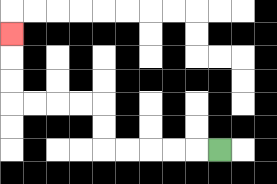{'start': '[9, 6]', 'end': '[0, 1]', 'path_directions': 'L,L,L,L,L,U,U,L,L,L,L,U,U,U', 'path_coordinates': '[[9, 6], [8, 6], [7, 6], [6, 6], [5, 6], [4, 6], [4, 5], [4, 4], [3, 4], [2, 4], [1, 4], [0, 4], [0, 3], [0, 2], [0, 1]]'}